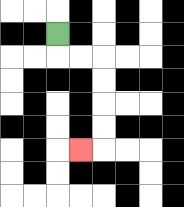{'start': '[2, 1]', 'end': '[3, 6]', 'path_directions': 'D,R,R,D,D,D,D,L', 'path_coordinates': '[[2, 1], [2, 2], [3, 2], [4, 2], [4, 3], [4, 4], [4, 5], [4, 6], [3, 6]]'}